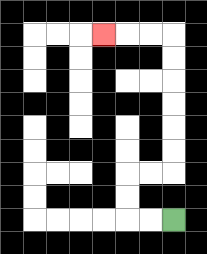{'start': '[7, 9]', 'end': '[4, 1]', 'path_directions': 'L,L,U,U,R,R,U,U,U,U,U,U,L,L,L', 'path_coordinates': '[[7, 9], [6, 9], [5, 9], [5, 8], [5, 7], [6, 7], [7, 7], [7, 6], [7, 5], [7, 4], [7, 3], [7, 2], [7, 1], [6, 1], [5, 1], [4, 1]]'}